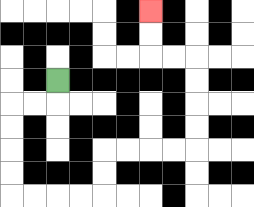{'start': '[2, 3]', 'end': '[6, 0]', 'path_directions': 'D,L,L,D,D,D,D,R,R,R,R,U,U,R,R,R,R,U,U,U,U,L,L,U,U', 'path_coordinates': '[[2, 3], [2, 4], [1, 4], [0, 4], [0, 5], [0, 6], [0, 7], [0, 8], [1, 8], [2, 8], [3, 8], [4, 8], [4, 7], [4, 6], [5, 6], [6, 6], [7, 6], [8, 6], [8, 5], [8, 4], [8, 3], [8, 2], [7, 2], [6, 2], [6, 1], [6, 0]]'}